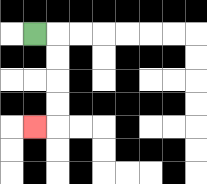{'start': '[1, 1]', 'end': '[1, 5]', 'path_directions': 'R,D,D,D,D,L', 'path_coordinates': '[[1, 1], [2, 1], [2, 2], [2, 3], [2, 4], [2, 5], [1, 5]]'}